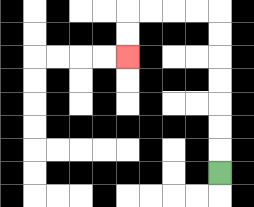{'start': '[9, 7]', 'end': '[5, 2]', 'path_directions': 'U,U,U,U,U,U,U,L,L,L,L,D,D', 'path_coordinates': '[[9, 7], [9, 6], [9, 5], [9, 4], [9, 3], [9, 2], [9, 1], [9, 0], [8, 0], [7, 0], [6, 0], [5, 0], [5, 1], [5, 2]]'}